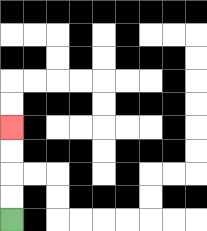{'start': '[0, 9]', 'end': '[0, 5]', 'path_directions': 'U,U,U,U', 'path_coordinates': '[[0, 9], [0, 8], [0, 7], [0, 6], [0, 5]]'}